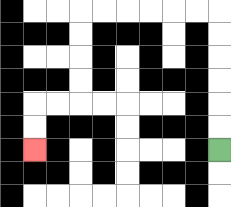{'start': '[9, 6]', 'end': '[1, 6]', 'path_directions': 'U,U,U,U,U,U,L,L,L,L,L,L,D,D,D,D,L,L,D,D', 'path_coordinates': '[[9, 6], [9, 5], [9, 4], [9, 3], [9, 2], [9, 1], [9, 0], [8, 0], [7, 0], [6, 0], [5, 0], [4, 0], [3, 0], [3, 1], [3, 2], [3, 3], [3, 4], [2, 4], [1, 4], [1, 5], [1, 6]]'}